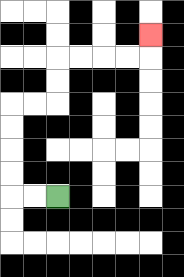{'start': '[2, 8]', 'end': '[6, 1]', 'path_directions': 'L,L,U,U,U,U,R,R,U,U,R,R,R,R,U', 'path_coordinates': '[[2, 8], [1, 8], [0, 8], [0, 7], [0, 6], [0, 5], [0, 4], [1, 4], [2, 4], [2, 3], [2, 2], [3, 2], [4, 2], [5, 2], [6, 2], [6, 1]]'}